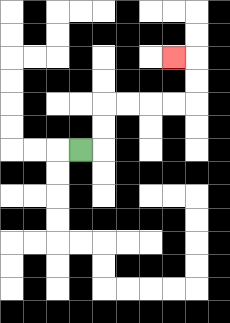{'start': '[3, 6]', 'end': '[7, 2]', 'path_directions': 'R,U,U,R,R,R,R,U,U,L', 'path_coordinates': '[[3, 6], [4, 6], [4, 5], [4, 4], [5, 4], [6, 4], [7, 4], [8, 4], [8, 3], [8, 2], [7, 2]]'}